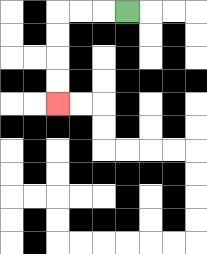{'start': '[5, 0]', 'end': '[2, 4]', 'path_directions': 'L,L,L,D,D,D,D', 'path_coordinates': '[[5, 0], [4, 0], [3, 0], [2, 0], [2, 1], [2, 2], [2, 3], [2, 4]]'}